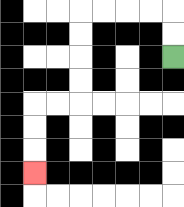{'start': '[7, 2]', 'end': '[1, 7]', 'path_directions': 'U,U,L,L,L,L,D,D,D,D,L,L,D,D,D', 'path_coordinates': '[[7, 2], [7, 1], [7, 0], [6, 0], [5, 0], [4, 0], [3, 0], [3, 1], [3, 2], [3, 3], [3, 4], [2, 4], [1, 4], [1, 5], [1, 6], [1, 7]]'}